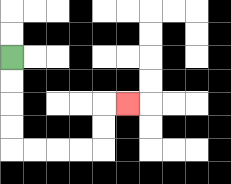{'start': '[0, 2]', 'end': '[5, 4]', 'path_directions': 'D,D,D,D,R,R,R,R,U,U,R', 'path_coordinates': '[[0, 2], [0, 3], [0, 4], [0, 5], [0, 6], [1, 6], [2, 6], [3, 6], [4, 6], [4, 5], [4, 4], [5, 4]]'}